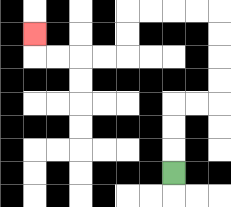{'start': '[7, 7]', 'end': '[1, 1]', 'path_directions': 'U,U,U,R,R,U,U,U,U,L,L,L,L,D,D,L,L,L,L,U', 'path_coordinates': '[[7, 7], [7, 6], [7, 5], [7, 4], [8, 4], [9, 4], [9, 3], [9, 2], [9, 1], [9, 0], [8, 0], [7, 0], [6, 0], [5, 0], [5, 1], [5, 2], [4, 2], [3, 2], [2, 2], [1, 2], [1, 1]]'}